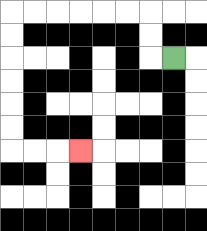{'start': '[7, 2]', 'end': '[3, 6]', 'path_directions': 'L,U,U,L,L,L,L,L,L,D,D,D,D,D,D,R,R,R', 'path_coordinates': '[[7, 2], [6, 2], [6, 1], [6, 0], [5, 0], [4, 0], [3, 0], [2, 0], [1, 0], [0, 0], [0, 1], [0, 2], [0, 3], [0, 4], [0, 5], [0, 6], [1, 6], [2, 6], [3, 6]]'}